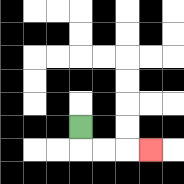{'start': '[3, 5]', 'end': '[6, 6]', 'path_directions': 'D,R,R,R', 'path_coordinates': '[[3, 5], [3, 6], [4, 6], [5, 6], [6, 6]]'}